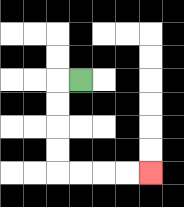{'start': '[3, 3]', 'end': '[6, 7]', 'path_directions': 'L,D,D,D,D,R,R,R,R', 'path_coordinates': '[[3, 3], [2, 3], [2, 4], [2, 5], [2, 6], [2, 7], [3, 7], [4, 7], [5, 7], [6, 7]]'}